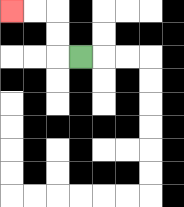{'start': '[3, 2]', 'end': '[0, 0]', 'path_directions': 'L,U,U,L,L', 'path_coordinates': '[[3, 2], [2, 2], [2, 1], [2, 0], [1, 0], [0, 0]]'}